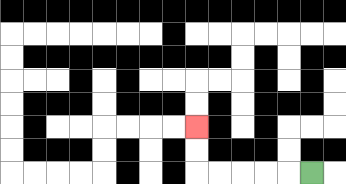{'start': '[13, 7]', 'end': '[8, 5]', 'path_directions': 'L,L,L,L,L,U,U', 'path_coordinates': '[[13, 7], [12, 7], [11, 7], [10, 7], [9, 7], [8, 7], [8, 6], [8, 5]]'}